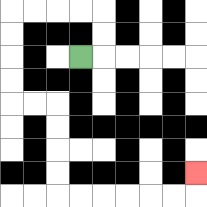{'start': '[3, 2]', 'end': '[8, 7]', 'path_directions': 'R,U,U,L,L,L,L,D,D,D,D,R,R,D,D,D,D,R,R,R,R,R,R,U', 'path_coordinates': '[[3, 2], [4, 2], [4, 1], [4, 0], [3, 0], [2, 0], [1, 0], [0, 0], [0, 1], [0, 2], [0, 3], [0, 4], [1, 4], [2, 4], [2, 5], [2, 6], [2, 7], [2, 8], [3, 8], [4, 8], [5, 8], [6, 8], [7, 8], [8, 8], [8, 7]]'}